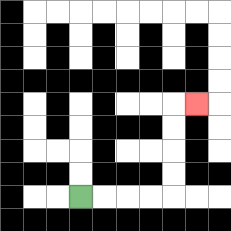{'start': '[3, 8]', 'end': '[8, 4]', 'path_directions': 'R,R,R,R,U,U,U,U,R', 'path_coordinates': '[[3, 8], [4, 8], [5, 8], [6, 8], [7, 8], [7, 7], [7, 6], [7, 5], [7, 4], [8, 4]]'}